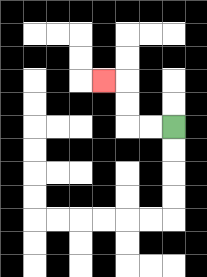{'start': '[7, 5]', 'end': '[4, 3]', 'path_directions': 'L,L,U,U,L', 'path_coordinates': '[[7, 5], [6, 5], [5, 5], [5, 4], [5, 3], [4, 3]]'}